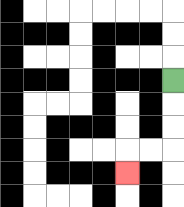{'start': '[7, 3]', 'end': '[5, 7]', 'path_directions': 'D,D,D,L,L,D', 'path_coordinates': '[[7, 3], [7, 4], [7, 5], [7, 6], [6, 6], [5, 6], [5, 7]]'}